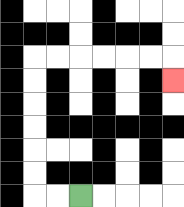{'start': '[3, 8]', 'end': '[7, 3]', 'path_directions': 'L,L,U,U,U,U,U,U,R,R,R,R,R,R,D', 'path_coordinates': '[[3, 8], [2, 8], [1, 8], [1, 7], [1, 6], [1, 5], [1, 4], [1, 3], [1, 2], [2, 2], [3, 2], [4, 2], [5, 2], [6, 2], [7, 2], [7, 3]]'}